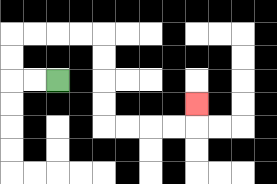{'start': '[2, 3]', 'end': '[8, 4]', 'path_directions': 'L,L,U,U,R,R,R,R,D,D,D,D,R,R,R,R,U', 'path_coordinates': '[[2, 3], [1, 3], [0, 3], [0, 2], [0, 1], [1, 1], [2, 1], [3, 1], [4, 1], [4, 2], [4, 3], [4, 4], [4, 5], [5, 5], [6, 5], [7, 5], [8, 5], [8, 4]]'}